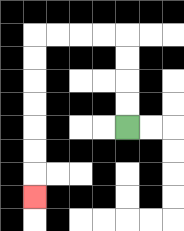{'start': '[5, 5]', 'end': '[1, 8]', 'path_directions': 'U,U,U,U,L,L,L,L,D,D,D,D,D,D,D', 'path_coordinates': '[[5, 5], [5, 4], [5, 3], [5, 2], [5, 1], [4, 1], [3, 1], [2, 1], [1, 1], [1, 2], [1, 3], [1, 4], [1, 5], [1, 6], [1, 7], [1, 8]]'}